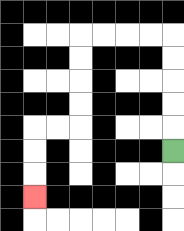{'start': '[7, 6]', 'end': '[1, 8]', 'path_directions': 'U,U,U,U,U,L,L,L,L,D,D,D,D,L,L,D,D,D', 'path_coordinates': '[[7, 6], [7, 5], [7, 4], [7, 3], [7, 2], [7, 1], [6, 1], [5, 1], [4, 1], [3, 1], [3, 2], [3, 3], [3, 4], [3, 5], [2, 5], [1, 5], [1, 6], [1, 7], [1, 8]]'}